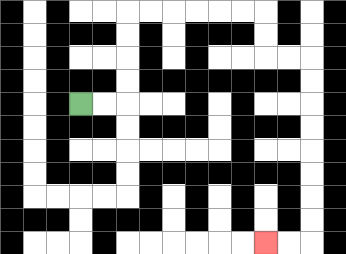{'start': '[3, 4]', 'end': '[11, 10]', 'path_directions': 'R,R,U,U,U,U,R,R,R,R,R,R,D,D,R,R,D,D,D,D,D,D,D,D,L,L', 'path_coordinates': '[[3, 4], [4, 4], [5, 4], [5, 3], [5, 2], [5, 1], [5, 0], [6, 0], [7, 0], [8, 0], [9, 0], [10, 0], [11, 0], [11, 1], [11, 2], [12, 2], [13, 2], [13, 3], [13, 4], [13, 5], [13, 6], [13, 7], [13, 8], [13, 9], [13, 10], [12, 10], [11, 10]]'}